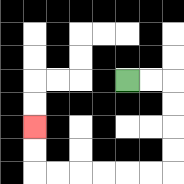{'start': '[5, 3]', 'end': '[1, 5]', 'path_directions': 'R,R,D,D,D,D,L,L,L,L,L,L,U,U', 'path_coordinates': '[[5, 3], [6, 3], [7, 3], [7, 4], [7, 5], [7, 6], [7, 7], [6, 7], [5, 7], [4, 7], [3, 7], [2, 7], [1, 7], [1, 6], [1, 5]]'}